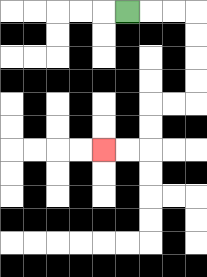{'start': '[5, 0]', 'end': '[4, 6]', 'path_directions': 'R,R,R,D,D,D,D,L,L,D,D,L,L', 'path_coordinates': '[[5, 0], [6, 0], [7, 0], [8, 0], [8, 1], [8, 2], [8, 3], [8, 4], [7, 4], [6, 4], [6, 5], [6, 6], [5, 6], [4, 6]]'}